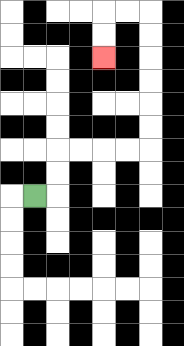{'start': '[1, 8]', 'end': '[4, 2]', 'path_directions': 'R,U,U,R,R,R,R,U,U,U,U,U,U,L,L,D,D', 'path_coordinates': '[[1, 8], [2, 8], [2, 7], [2, 6], [3, 6], [4, 6], [5, 6], [6, 6], [6, 5], [6, 4], [6, 3], [6, 2], [6, 1], [6, 0], [5, 0], [4, 0], [4, 1], [4, 2]]'}